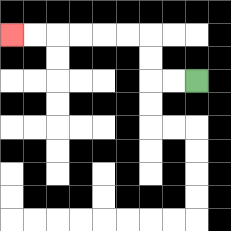{'start': '[8, 3]', 'end': '[0, 1]', 'path_directions': 'L,L,U,U,L,L,L,L,L,L', 'path_coordinates': '[[8, 3], [7, 3], [6, 3], [6, 2], [6, 1], [5, 1], [4, 1], [3, 1], [2, 1], [1, 1], [0, 1]]'}